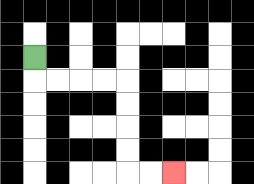{'start': '[1, 2]', 'end': '[7, 7]', 'path_directions': 'D,R,R,R,R,D,D,D,D,R,R', 'path_coordinates': '[[1, 2], [1, 3], [2, 3], [3, 3], [4, 3], [5, 3], [5, 4], [5, 5], [5, 6], [5, 7], [6, 7], [7, 7]]'}